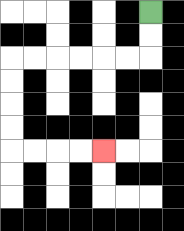{'start': '[6, 0]', 'end': '[4, 6]', 'path_directions': 'D,D,L,L,L,L,L,L,D,D,D,D,R,R,R,R', 'path_coordinates': '[[6, 0], [6, 1], [6, 2], [5, 2], [4, 2], [3, 2], [2, 2], [1, 2], [0, 2], [0, 3], [0, 4], [0, 5], [0, 6], [1, 6], [2, 6], [3, 6], [4, 6]]'}